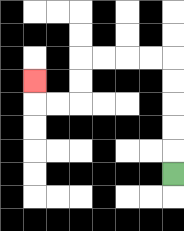{'start': '[7, 7]', 'end': '[1, 3]', 'path_directions': 'U,U,U,U,U,L,L,L,L,D,D,L,L,U', 'path_coordinates': '[[7, 7], [7, 6], [7, 5], [7, 4], [7, 3], [7, 2], [6, 2], [5, 2], [4, 2], [3, 2], [3, 3], [3, 4], [2, 4], [1, 4], [1, 3]]'}